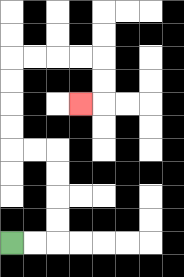{'start': '[0, 10]', 'end': '[3, 4]', 'path_directions': 'R,R,U,U,U,U,L,L,U,U,U,U,R,R,R,R,D,D,L', 'path_coordinates': '[[0, 10], [1, 10], [2, 10], [2, 9], [2, 8], [2, 7], [2, 6], [1, 6], [0, 6], [0, 5], [0, 4], [0, 3], [0, 2], [1, 2], [2, 2], [3, 2], [4, 2], [4, 3], [4, 4], [3, 4]]'}